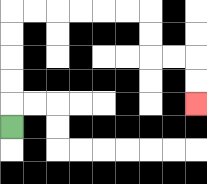{'start': '[0, 5]', 'end': '[8, 4]', 'path_directions': 'U,U,U,U,U,R,R,R,R,R,R,D,D,R,R,D,D', 'path_coordinates': '[[0, 5], [0, 4], [0, 3], [0, 2], [0, 1], [0, 0], [1, 0], [2, 0], [3, 0], [4, 0], [5, 0], [6, 0], [6, 1], [6, 2], [7, 2], [8, 2], [8, 3], [8, 4]]'}